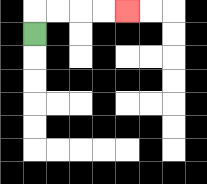{'start': '[1, 1]', 'end': '[5, 0]', 'path_directions': 'U,R,R,R,R', 'path_coordinates': '[[1, 1], [1, 0], [2, 0], [3, 0], [4, 0], [5, 0]]'}